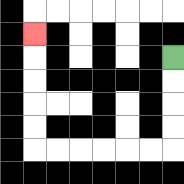{'start': '[7, 2]', 'end': '[1, 1]', 'path_directions': 'D,D,D,D,L,L,L,L,L,L,U,U,U,U,U', 'path_coordinates': '[[7, 2], [7, 3], [7, 4], [7, 5], [7, 6], [6, 6], [5, 6], [4, 6], [3, 6], [2, 6], [1, 6], [1, 5], [1, 4], [1, 3], [1, 2], [1, 1]]'}